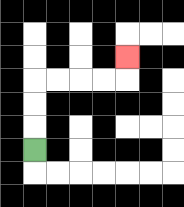{'start': '[1, 6]', 'end': '[5, 2]', 'path_directions': 'U,U,U,R,R,R,R,U', 'path_coordinates': '[[1, 6], [1, 5], [1, 4], [1, 3], [2, 3], [3, 3], [4, 3], [5, 3], [5, 2]]'}